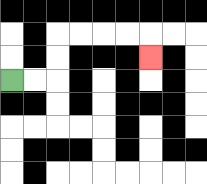{'start': '[0, 3]', 'end': '[6, 2]', 'path_directions': 'R,R,U,U,R,R,R,R,D', 'path_coordinates': '[[0, 3], [1, 3], [2, 3], [2, 2], [2, 1], [3, 1], [4, 1], [5, 1], [6, 1], [6, 2]]'}